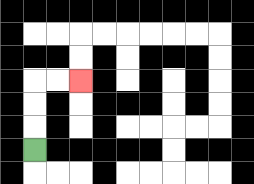{'start': '[1, 6]', 'end': '[3, 3]', 'path_directions': 'U,U,U,R,R', 'path_coordinates': '[[1, 6], [1, 5], [1, 4], [1, 3], [2, 3], [3, 3]]'}